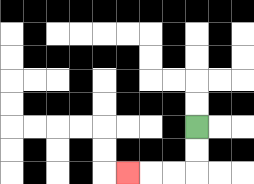{'start': '[8, 5]', 'end': '[5, 7]', 'path_directions': 'D,D,L,L,L', 'path_coordinates': '[[8, 5], [8, 6], [8, 7], [7, 7], [6, 7], [5, 7]]'}